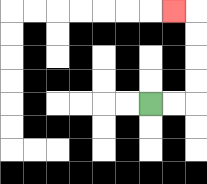{'start': '[6, 4]', 'end': '[7, 0]', 'path_directions': 'R,R,U,U,U,U,L', 'path_coordinates': '[[6, 4], [7, 4], [8, 4], [8, 3], [8, 2], [8, 1], [8, 0], [7, 0]]'}